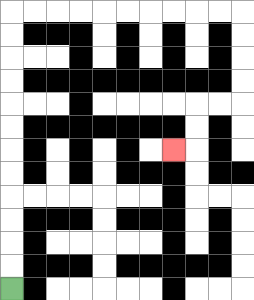{'start': '[0, 12]', 'end': '[7, 6]', 'path_directions': 'U,U,U,U,U,U,U,U,U,U,U,U,R,R,R,R,R,R,R,R,R,R,D,D,D,D,L,L,D,D,L', 'path_coordinates': '[[0, 12], [0, 11], [0, 10], [0, 9], [0, 8], [0, 7], [0, 6], [0, 5], [0, 4], [0, 3], [0, 2], [0, 1], [0, 0], [1, 0], [2, 0], [3, 0], [4, 0], [5, 0], [6, 0], [7, 0], [8, 0], [9, 0], [10, 0], [10, 1], [10, 2], [10, 3], [10, 4], [9, 4], [8, 4], [8, 5], [8, 6], [7, 6]]'}